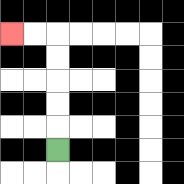{'start': '[2, 6]', 'end': '[0, 1]', 'path_directions': 'U,U,U,U,U,L,L', 'path_coordinates': '[[2, 6], [2, 5], [2, 4], [2, 3], [2, 2], [2, 1], [1, 1], [0, 1]]'}